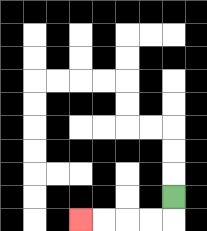{'start': '[7, 8]', 'end': '[3, 9]', 'path_directions': 'D,L,L,L,L', 'path_coordinates': '[[7, 8], [7, 9], [6, 9], [5, 9], [4, 9], [3, 9]]'}